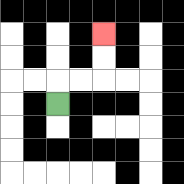{'start': '[2, 4]', 'end': '[4, 1]', 'path_directions': 'U,R,R,U,U', 'path_coordinates': '[[2, 4], [2, 3], [3, 3], [4, 3], [4, 2], [4, 1]]'}